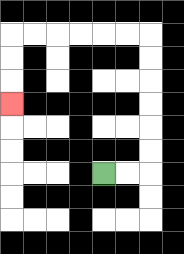{'start': '[4, 7]', 'end': '[0, 4]', 'path_directions': 'R,R,U,U,U,U,U,U,L,L,L,L,L,L,D,D,D', 'path_coordinates': '[[4, 7], [5, 7], [6, 7], [6, 6], [6, 5], [6, 4], [6, 3], [6, 2], [6, 1], [5, 1], [4, 1], [3, 1], [2, 1], [1, 1], [0, 1], [0, 2], [0, 3], [0, 4]]'}